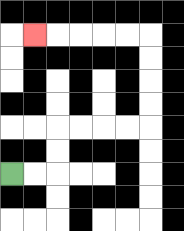{'start': '[0, 7]', 'end': '[1, 1]', 'path_directions': 'R,R,U,U,R,R,R,R,U,U,U,U,L,L,L,L,L', 'path_coordinates': '[[0, 7], [1, 7], [2, 7], [2, 6], [2, 5], [3, 5], [4, 5], [5, 5], [6, 5], [6, 4], [6, 3], [6, 2], [6, 1], [5, 1], [4, 1], [3, 1], [2, 1], [1, 1]]'}